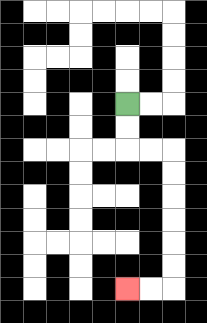{'start': '[5, 4]', 'end': '[5, 12]', 'path_directions': 'D,D,R,R,D,D,D,D,D,D,L,L', 'path_coordinates': '[[5, 4], [5, 5], [5, 6], [6, 6], [7, 6], [7, 7], [7, 8], [7, 9], [7, 10], [7, 11], [7, 12], [6, 12], [5, 12]]'}